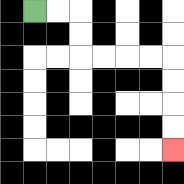{'start': '[1, 0]', 'end': '[7, 6]', 'path_directions': 'R,R,D,D,R,R,R,R,D,D,D,D', 'path_coordinates': '[[1, 0], [2, 0], [3, 0], [3, 1], [3, 2], [4, 2], [5, 2], [6, 2], [7, 2], [7, 3], [7, 4], [7, 5], [7, 6]]'}